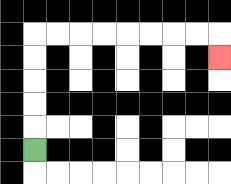{'start': '[1, 6]', 'end': '[9, 2]', 'path_directions': 'U,U,U,U,U,R,R,R,R,R,R,R,R,D', 'path_coordinates': '[[1, 6], [1, 5], [1, 4], [1, 3], [1, 2], [1, 1], [2, 1], [3, 1], [4, 1], [5, 1], [6, 1], [7, 1], [8, 1], [9, 1], [9, 2]]'}